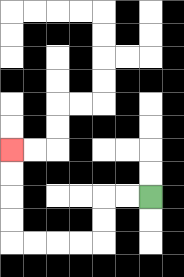{'start': '[6, 8]', 'end': '[0, 6]', 'path_directions': 'L,L,D,D,L,L,L,L,U,U,U,U', 'path_coordinates': '[[6, 8], [5, 8], [4, 8], [4, 9], [4, 10], [3, 10], [2, 10], [1, 10], [0, 10], [0, 9], [0, 8], [0, 7], [0, 6]]'}